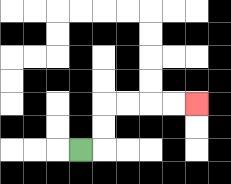{'start': '[3, 6]', 'end': '[8, 4]', 'path_directions': 'R,U,U,R,R,R,R', 'path_coordinates': '[[3, 6], [4, 6], [4, 5], [4, 4], [5, 4], [6, 4], [7, 4], [8, 4]]'}